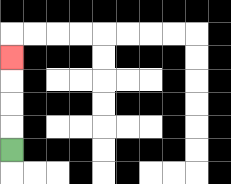{'start': '[0, 6]', 'end': '[0, 2]', 'path_directions': 'U,U,U,U', 'path_coordinates': '[[0, 6], [0, 5], [0, 4], [0, 3], [0, 2]]'}